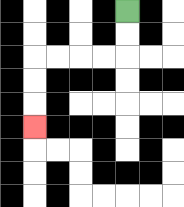{'start': '[5, 0]', 'end': '[1, 5]', 'path_directions': 'D,D,L,L,L,L,D,D,D', 'path_coordinates': '[[5, 0], [5, 1], [5, 2], [4, 2], [3, 2], [2, 2], [1, 2], [1, 3], [1, 4], [1, 5]]'}